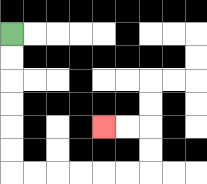{'start': '[0, 1]', 'end': '[4, 5]', 'path_directions': 'D,D,D,D,D,D,R,R,R,R,R,R,U,U,L,L', 'path_coordinates': '[[0, 1], [0, 2], [0, 3], [0, 4], [0, 5], [0, 6], [0, 7], [1, 7], [2, 7], [3, 7], [4, 7], [5, 7], [6, 7], [6, 6], [6, 5], [5, 5], [4, 5]]'}